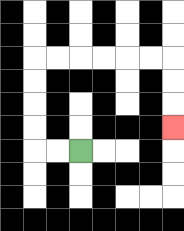{'start': '[3, 6]', 'end': '[7, 5]', 'path_directions': 'L,L,U,U,U,U,R,R,R,R,R,R,D,D,D', 'path_coordinates': '[[3, 6], [2, 6], [1, 6], [1, 5], [1, 4], [1, 3], [1, 2], [2, 2], [3, 2], [4, 2], [5, 2], [6, 2], [7, 2], [7, 3], [7, 4], [7, 5]]'}